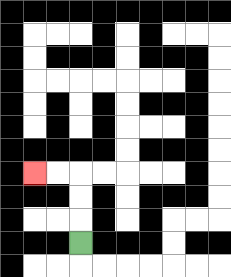{'start': '[3, 10]', 'end': '[1, 7]', 'path_directions': 'U,U,U,L,L', 'path_coordinates': '[[3, 10], [3, 9], [3, 8], [3, 7], [2, 7], [1, 7]]'}